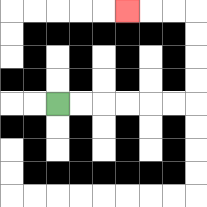{'start': '[2, 4]', 'end': '[5, 0]', 'path_directions': 'R,R,R,R,R,R,U,U,U,U,L,L,L', 'path_coordinates': '[[2, 4], [3, 4], [4, 4], [5, 4], [6, 4], [7, 4], [8, 4], [8, 3], [8, 2], [8, 1], [8, 0], [7, 0], [6, 0], [5, 0]]'}